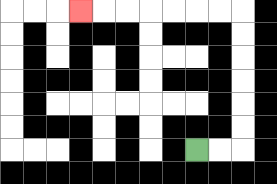{'start': '[8, 6]', 'end': '[3, 0]', 'path_directions': 'R,R,U,U,U,U,U,U,L,L,L,L,L,L,L', 'path_coordinates': '[[8, 6], [9, 6], [10, 6], [10, 5], [10, 4], [10, 3], [10, 2], [10, 1], [10, 0], [9, 0], [8, 0], [7, 0], [6, 0], [5, 0], [4, 0], [3, 0]]'}